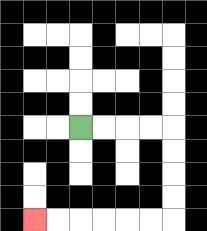{'start': '[3, 5]', 'end': '[1, 9]', 'path_directions': 'R,R,R,R,D,D,D,D,L,L,L,L,L,L', 'path_coordinates': '[[3, 5], [4, 5], [5, 5], [6, 5], [7, 5], [7, 6], [7, 7], [7, 8], [7, 9], [6, 9], [5, 9], [4, 9], [3, 9], [2, 9], [1, 9]]'}